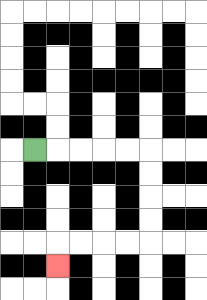{'start': '[1, 6]', 'end': '[2, 11]', 'path_directions': 'R,R,R,R,R,D,D,D,D,L,L,L,L,D', 'path_coordinates': '[[1, 6], [2, 6], [3, 6], [4, 6], [5, 6], [6, 6], [6, 7], [6, 8], [6, 9], [6, 10], [5, 10], [4, 10], [3, 10], [2, 10], [2, 11]]'}